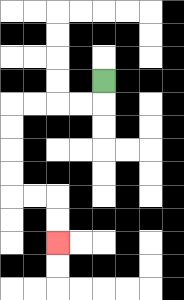{'start': '[4, 3]', 'end': '[2, 10]', 'path_directions': 'D,L,L,L,L,D,D,D,D,R,R,D,D', 'path_coordinates': '[[4, 3], [4, 4], [3, 4], [2, 4], [1, 4], [0, 4], [0, 5], [0, 6], [0, 7], [0, 8], [1, 8], [2, 8], [2, 9], [2, 10]]'}